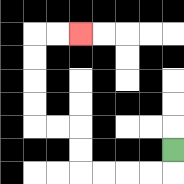{'start': '[7, 6]', 'end': '[3, 1]', 'path_directions': 'D,L,L,L,L,U,U,L,L,U,U,U,U,R,R', 'path_coordinates': '[[7, 6], [7, 7], [6, 7], [5, 7], [4, 7], [3, 7], [3, 6], [3, 5], [2, 5], [1, 5], [1, 4], [1, 3], [1, 2], [1, 1], [2, 1], [3, 1]]'}